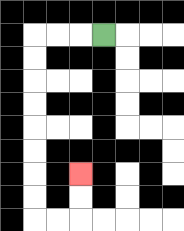{'start': '[4, 1]', 'end': '[3, 7]', 'path_directions': 'L,L,L,D,D,D,D,D,D,D,D,R,R,U,U', 'path_coordinates': '[[4, 1], [3, 1], [2, 1], [1, 1], [1, 2], [1, 3], [1, 4], [1, 5], [1, 6], [1, 7], [1, 8], [1, 9], [2, 9], [3, 9], [3, 8], [3, 7]]'}